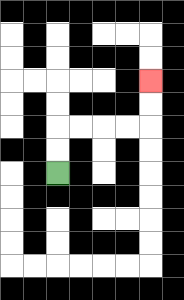{'start': '[2, 7]', 'end': '[6, 3]', 'path_directions': 'U,U,R,R,R,R,U,U', 'path_coordinates': '[[2, 7], [2, 6], [2, 5], [3, 5], [4, 5], [5, 5], [6, 5], [6, 4], [6, 3]]'}